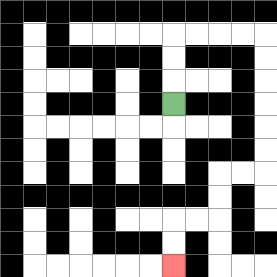{'start': '[7, 4]', 'end': '[7, 11]', 'path_directions': 'U,U,U,R,R,R,R,D,D,D,D,D,D,L,L,D,D,L,L,D,D', 'path_coordinates': '[[7, 4], [7, 3], [7, 2], [7, 1], [8, 1], [9, 1], [10, 1], [11, 1], [11, 2], [11, 3], [11, 4], [11, 5], [11, 6], [11, 7], [10, 7], [9, 7], [9, 8], [9, 9], [8, 9], [7, 9], [7, 10], [7, 11]]'}